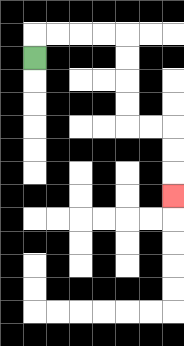{'start': '[1, 2]', 'end': '[7, 8]', 'path_directions': 'U,R,R,R,R,D,D,D,D,R,R,D,D,D', 'path_coordinates': '[[1, 2], [1, 1], [2, 1], [3, 1], [4, 1], [5, 1], [5, 2], [5, 3], [5, 4], [5, 5], [6, 5], [7, 5], [7, 6], [7, 7], [7, 8]]'}